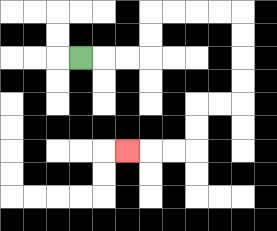{'start': '[3, 2]', 'end': '[5, 6]', 'path_directions': 'R,R,R,U,U,R,R,R,R,D,D,D,D,L,L,D,D,L,L,L', 'path_coordinates': '[[3, 2], [4, 2], [5, 2], [6, 2], [6, 1], [6, 0], [7, 0], [8, 0], [9, 0], [10, 0], [10, 1], [10, 2], [10, 3], [10, 4], [9, 4], [8, 4], [8, 5], [8, 6], [7, 6], [6, 6], [5, 6]]'}